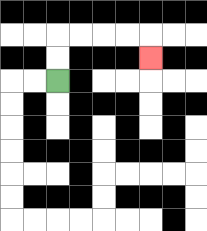{'start': '[2, 3]', 'end': '[6, 2]', 'path_directions': 'U,U,R,R,R,R,D', 'path_coordinates': '[[2, 3], [2, 2], [2, 1], [3, 1], [4, 1], [5, 1], [6, 1], [6, 2]]'}